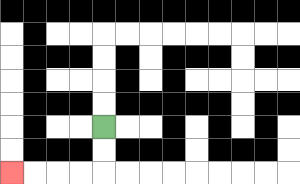{'start': '[4, 5]', 'end': '[0, 7]', 'path_directions': 'D,D,L,L,L,L', 'path_coordinates': '[[4, 5], [4, 6], [4, 7], [3, 7], [2, 7], [1, 7], [0, 7]]'}